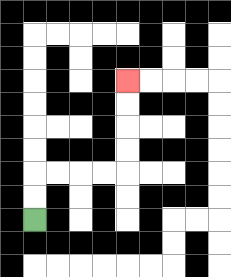{'start': '[1, 9]', 'end': '[5, 3]', 'path_directions': 'U,U,R,R,R,R,U,U,U,U', 'path_coordinates': '[[1, 9], [1, 8], [1, 7], [2, 7], [3, 7], [4, 7], [5, 7], [5, 6], [5, 5], [5, 4], [5, 3]]'}